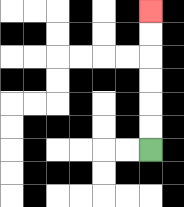{'start': '[6, 6]', 'end': '[6, 0]', 'path_directions': 'U,U,U,U,U,U', 'path_coordinates': '[[6, 6], [6, 5], [6, 4], [6, 3], [6, 2], [6, 1], [6, 0]]'}